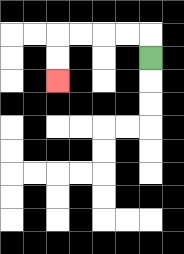{'start': '[6, 2]', 'end': '[2, 3]', 'path_directions': 'U,L,L,L,L,D,D', 'path_coordinates': '[[6, 2], [6, 1], [5, 1], [4, 1], [3, 1], [2, 1], [2, 2], [2, 3]]'}